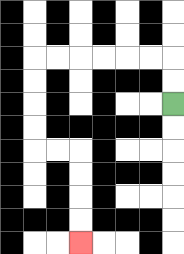{'start': '[7, 4]', 'end': '[3, 10]', 'path_directions': 'U,U,L,L,L,L,L,L,D,D,D,D,R,R,D,D,D,D', 'path_coordinates': '[[7, 4], [7, 3], [7, 2], [6, 2], [5, 2], [4, 2], [3, 2], [2, 2], [1, 2], [1, 3], [1, 4], [1, 5], [1, 6], [2, 6], [3, 6], [3, 7], [3, 8], [3, 9], [3, 10]]'}